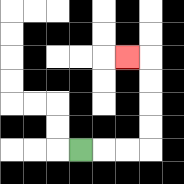{'start': '[3, 6]', 'end': '[5, 2]', 'path_directions': 'R,R,R,U,U,U,U,L', 'path_coordinates': '[[3, 6], [4, 6], [5, 6], [6, 6], [6, 5], [6, 4], [6, 3], [6, 2], [5, 2]]'}